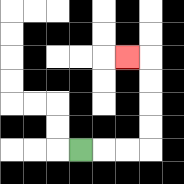{'start': '[3, 6]', 'end': '[5, 2]', 'path_directions': 'R,R,R,U,U,U,U,L', 'path_coordinates': '[[3, 6], [4, 6], [5, 6], [6, 6], [6, 5], [6, 4], [6, 3], [6, 2], [5, 2]]'}